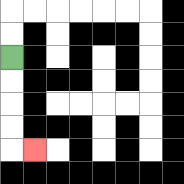{'start': '[0, 2]', 'end': '[1, 6]', 'path_directions': 'D,D,D,D,R', 'path_coordinates': '[[0, 2], [0, 3], [0, 4], [0, 5], [0, 6], [1, 6]]'}